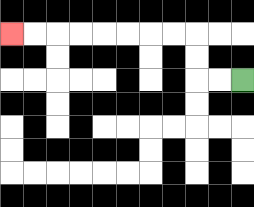{'start': '[10, 3]', 'end': '[0, 1]', 'path_directions': 'L,L,U,U,L,L,L,L,L,L,L,L', 'path_coordinates': '[[10, 3], [9, 3], [8, 3], [8, 2], [8, 1], [7, 1], [6, 1], [5, 1], [4, 1], [3, 1], [2, 1], [1, 1], [0, 1]]'}